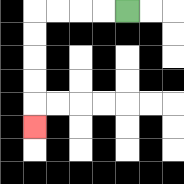{'start': '[5, 0]', 'end': '[1, 5]', 'path_directions': 'L,L,L,L,D,D,D,D,D', 'path_coordinates': '[[5, 0], [4, 0], [3, 0], [2, 0], [1, 0], [1, 1], [1, 2], [1, 3], [1, 4], [1, 5]]'}